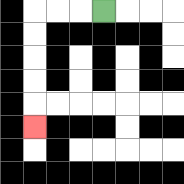{'start': '[4, 0]', 'end': '[1, 5]', 'path_directions': 'L,L,L,D,D,D,D,D', 'path_coordinates': '[[4, 0], [3, 0], [2, 0], [1, 0], [1, 1], [1, 2], [1, 3], [1, 4], [1, 5]]'}